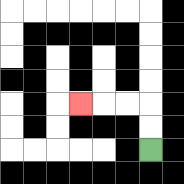{'start': '[6, 6]', 'end': '[3, 4]', 'path_directions': 'U,U,L,L,L', 'path_coordinates': '[[6, 6], [6, 5], [6, 4], [5, 4], [4, 4], [3, 4]]'}